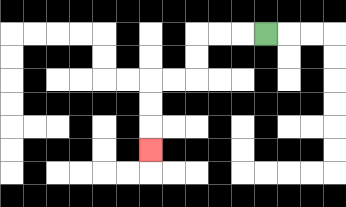{'start': '[11, 1]', 'end': '[6, 6]', 'path_directions': 'L,L,L,D,D,L,L,D,D,D', 'path_coordinates': '[[11, 1], [10, 1], [9, 1], [8, 1], [8, 2], [8, 3], [7, 3], [6, 3], [6, 4], [6, 5], [6, 6]]'}